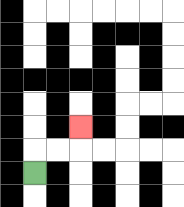{'start': '[1, 7]', 'end': '[3, 5]', 'path_directions': 'U,R,R,U', 'path_coordinates': '[[1, 7], [1, 6], [2, 6], [3, 6], [3, 5]]'}